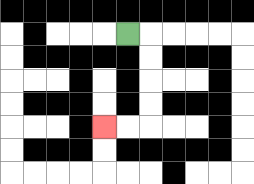{'start': '[5, 1]', 'end': '[4, 5]', 'path_directions': 'R,D,D,D,D,L,L', 'path_coordinates': '[[5, 1], [6, 1], [6, 2], [6, 3], [6, 4], [6, 5], [5, 5], [4, 5]]'}